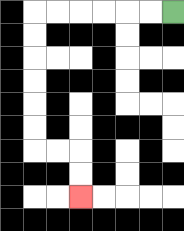{'start': '[7, 0]', 'end': '[3, 8]', 'path_directions': 'L,L,L,L,L,L,D,D,D,D,D,D,R,R,D,D', 'path_coordinates': '[[7, 0], [6, 0], [5, 0], [4, 0], [3, 0], [2, 0], [1, 0], [1, 1], [1, 2], [1, 3], [1, 4], [1, 5], [1, 6], [2, 6], [3, 6], [3, 7], [3, 8]]'}